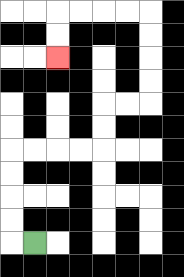{'start': '[1, 10]', 'end': '[2, 2]', 'path_directions': 'L,U,U,U,U,R,R,R,R,U,U,R,R,U,U,U,U,L,L,L,L,D,D', 'path_coordinates': '[[1, 10], [0, 10], [0, 9], [0, 8], [0, 7], [0, 6], [1, 6], [2, 6], [3, 6], [4, 6], [4, 5], [4, 4], [5, 4], [6, 4], [6, 3], [6, 2], [6, 1], [6, 0], [5, 0], [4, 0], [3, 0], [2, 0], [2, 1], [2, 2]]'}